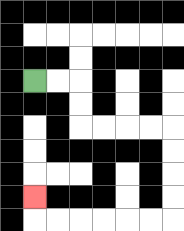{'start': '[1, 3]', 'end': '[1, 8]', 'path_directions': 'R,R,D,D,R,R,R,R,D,D,D,D,L,L,L,L,L,L,U', 'path_coordinates': '[[1, 3], [2, 3], [3, 3], [3, 4], [3, 5], [4, 5], [5, 5], [6, 5], [7, 5], [7, 6], [7, 7], [7, 8], [7, 9], [6, 9], [5, 9], [4, 9], [3, 9], [2, 9], [1, 9], [1, 8]]'}